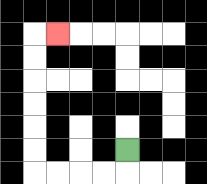{'start': '[5, 6]', 'end': '[2, 1]', 'path_directions': 'D,L,L,L,L,U,U,U,U,U,U,R', 'path_coordinates': '[[5, 6], [5, 7], [4, 7], [3, 7], [2, 7], [1, 7], [1, 6], [1, 5], [1, 4], [1, 3], [1, 2], [1, 1], [2, 1]]'}